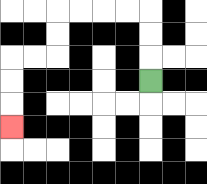{'start': '[6, 3]', 'end': '[0, 5]', 'path_directions': 'U,U,U,L,L,L,L,D,D,L,L,D,D,D', 'path_coordinates': '[[6, 3], [6, 2], [6, 1], [6, 0], [5, 0], [4, 0], [3, 0], [2, 0], [2, 1], [2, 2], [1, 2], [0, 2], [0, 3], [0, 4], [0, 5]]'}